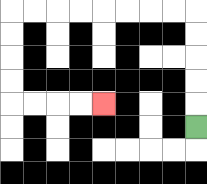{'start': '[8, 5]', 'end': '[4, 4]', 'path_directions': 'U,U,U,U,U,L,L,L,L,L,L,L,L,D,D,D,D,R,R,R,R', 'path_coordinates': '[[8, 5], [8, 4], [8, 3], [8, 2], [8, 1], [8, 0], [7, 0], [6, 0], [5, 0], [4, 0], [3, 0], [2, 0], [1, 0], [0, 0], [0, 1], [0, 2], [0, 3], [0, 4], [1, 4], [2, 4], [3, 4], [4, 4]]'}